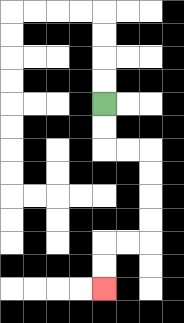{'start': '[4, 4]', 'end': '[4, 12]', 'path_directions': 'D,D,R,R,D,D,D,D,L,L,D,D', 'path_coordinates': '[[4, 4], [4, 5], [4, 6], [5, 6], [6, 6], [6, 7], [6, 8], [6, 9], [6, 10], [5, 10], [4, 10], [4, 11], [4, 12]]'}